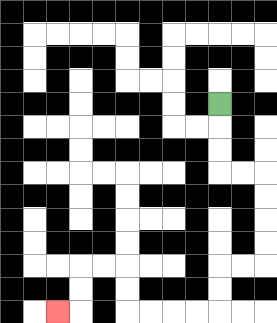{'start': '[9, 4]', 'end': '[2, 13]', 'path_directions': 'D,D,D,R,R,D,D,D,D,L,L,D,D,L,L,L,L,U,U,L,L,D,D,L', 'path_coordinates': '[[9, 4], [9, 5], [9, 6], [9, 7], [10, 7], [11, 7], [11, 8], [11, 9], [11, 10], [11, 11], [10, 11], [9, 11], [9, 12], [9, 13], [8, 13], [7, 13], [6, 13], [5, 13], [5, 12], [5, 11], [4, 11], [3, 11], [3, 12], [3, 13], [2, 13]]'}